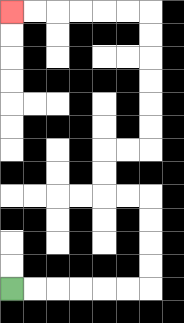{'start': '[0, 12]', 'end': '[0, 0]', 'path_directions': 'R,R,R,R,R,R,U,U,U,U,L,L,U,U,R,R,U,U,U,U,U,U,L,L,L,L,L,L', 'path_coordinates': '[[0, 12], [1, 12], [2, 12], [3, 12], [4, 12], [5, 12], [6, 12], [6, 11], [6, 10], [6, 9], [6, 8], [5, 8], [4, 8], [4, 7], [4, 6], [5, 6], [6, 6], [6, 5], [6, 4], [6, 3], [6, 2], [6, 1], [6, 0], [5, 0], [4, 0], [3, 0], [2, 0], [1, 0], [0, 0]]'}